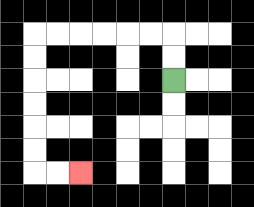{'start': '[7, 3]', 'end': '[3, 7]', 'path_directions': 'U,U,L,L,L,L,L,L,D,D,D,D,D,D,R,R', 'path_coordinates': '[[7, 3], [7, 2], [7, 1], [6, 1], [5, 1], [4, 1], [3, 1], [2, 1], [1, 1], [1, 2], [1, 3], [1, 4], [1, 5], [1, 6], [1, 7], [2, 7], [3, 7]]'}